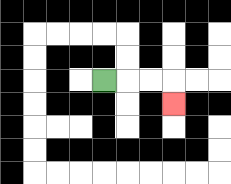{'start': '[4, 3]', 'end': '[7, 4]', 'path_directions': 'R,R,R,D', 'path_coordinates': '[[4, 3], [5, 3], [6, 3], [7, 3], [7, 4]]'}